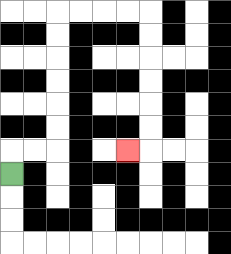{'start': '[0, 7]', 'end': '[5, 6]', 'path_directions': 'U,R,R,U,U,U,U,U,U,R,R,R,R,D,D,D,D,D,D,L', 'path_coordinates': '[[0, 7], [0, 6], [1, 6], [2, 6], [2, 5], [2, 4], [2, 3], [2, 2], [2, 1], [2, 0], [3, 0], [4, 0], [5, 0], [6, 0], [6, 1], [6, 2], [6, 3], [6, 4], [6, 5], [6, 6], [5, 6]]'}